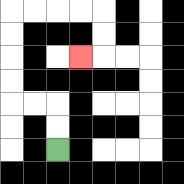{'start': '[2, 6]', 'end': '[3, 2]', 'path_directions': 'U,U,L,L,U,U,U,U,R,R,R,R,D,D,L', 'path_coordinates': '[[2, 6], [2, 5], [2, 4], [1, 4], [0, 4], [0, 3], [0, 2], [0, 1], [0, 0], [1, 0], [2, 0], [3, 0], [4, 0], [4, 1], [4, 2], [3, 2]]'}